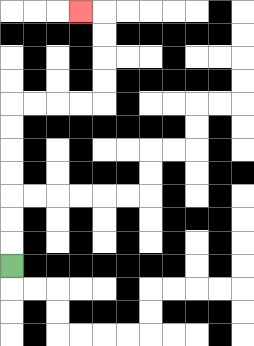{'start': '[0, 11]', 'end': '[3, 0]', 'path_directions': 'U,U,U,U,U,U,U,R,R,R,R,U,U,U,U,L', 'path_coordinates': '[[0, 11], [0, 10], [0, 9], [0, 8], [0, 7], [0, 6], [0, 5], [0, 4], [1, 4], [2, 4], [3, 4], [4, 4], [4, 3], [4, 2], [4, 1], [4, 0], [3, 0]]'}